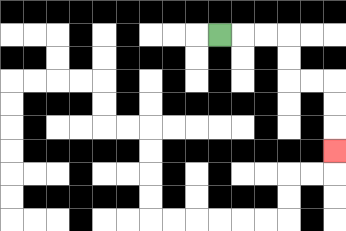{'start': '[9, 1]', 'end': '[14, 6]', 'path_directions': 'R,R,R,D,D,R,R,D,D,D', 'path_coordinates': '[[9, 1], [10, 1], [11, 1], [12, 1], [12, 2], [12, 3], [13, 3], [14, 3], [14, 4], [14, 5], [14, 6]]'}